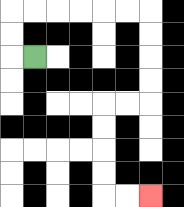{'start': '[1, 2]', 'end': '[6, 8]', 'path_directions': 'L,U,U,R,R,R,R,R,R,D,D,D,D,L,L,D,D,D,D,R,R', 'path_coordinates': '[[1, 2], [0, 2], [0, 1], [0, 0], [1, 0], [2, 0], [3, 0], [4, 0], [5, 0], [6, 0], [6, 1], [6, 2], [6, 3], [6, 4], [5, 4], [4, 4], [4, 5], [4, 6], [4, 7], [4, 8], [5, 8], [6, 8]]'}